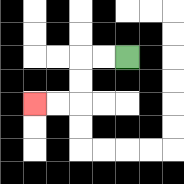{'start': '[5, 2]', 'end': '[1, 4]', 'path_directions': 'L,L,D,D,L,L', 'path_coordinates': '[[5, 2], [4, 2], [3, 2], [3, 3], [3, 4], [2, 4], [1, 4]]'}